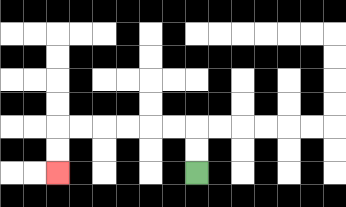{'start': '[8, 7]', 'end': '[2, 7]', 'path_directions': 'U,U,L,L,L,L,L,L,D,D', 'path_coordinates': '[[8, 7], [8, 6], [8, 5], [7, 5], [6, 5], [5, 5], [4, 5], [3, 5], [2, 5], [2, 6], [2, 7]]'}